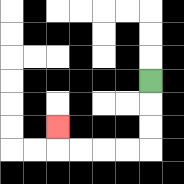{'start': '[6, 3]', 'end': '[2, 5]', 'path_directions': 'D,D,D,L,L,L,L,U', 'path_coordinates': '[[6, 3], [6, 4], [6, 5], [6, 6], [5, 6], [4, 6], [3, 6], [2, 6], [2, 5]]'}